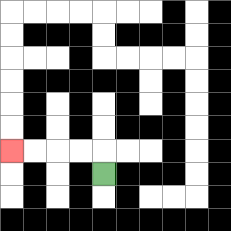{'start': '[4, 7]', 'end': '[0, 6]', 'path_directions': 'U,L,L,L,L', 'path_coordinates': '[[4, 7], [4, 6], [3, 6], [2, 6], [1, 6], [0, 6]]'}